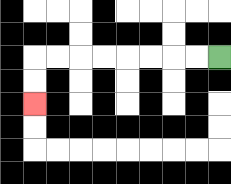{'start': '[9, 2]', 'end': '[1, 4]', 'path_directions': 'L,L,L,L,L,L,L,L,D,D', 'path_coordinates': '[[9, 2], [8, 2], [7, 2], [6, 2], [5, 2], [4, 2], [3, 2], [2, 2], [1, 2], [1, 3], [1, 4]]'}